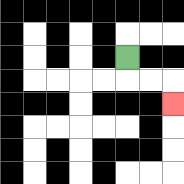{'start': '[5, 2]', 'end': '[7, 4]', 'path_directions': 'D,R,R,D', 'path_coordinates': '[[5, 2], [5, 3], [6, 3], [7, 3], [7, 4]]'}